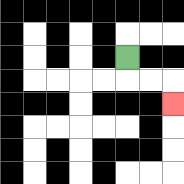{'start': '[5, 2]', 'end': '[7, 4]', 'path_directions': 'D,R,R,D', 'path_coordinates': '[[5, 2], [5, 3], [6, 3], [7, 3], [7, 4]]'}